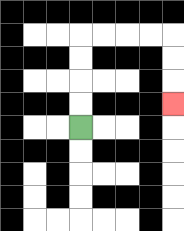{'start': '[3, 5]', 'end': '[7, 4]', 'path_directions': 'U,U,U,U,R,R,R,R,D,D,D', 'path_coordinates': '[[3, 5], [3, 4], [3, 3], [3, 2], [3, 1], [4, 1], [5, 1], [6, 1], [7, 1], [7, 2], [7, 3], [7, 4]]'}